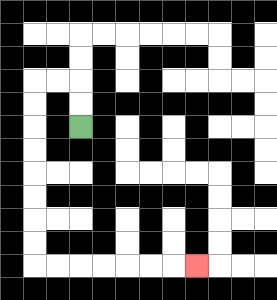{'start': '[3, 5]', 'end': '[8, 11]', 'path_directions': 'U,U,L,L,D,D,D,D,D,D,D,D,R,R,R,R,R,R,R', 'path_coordinates': '[[3, 5], [3, 4], [3, 3], [2, 3], [1, 3], [1, 4], [1, 5], [1, 6], [1, 7], [1, 8], [1, 9], [1, 10], [1, 11], [2, 11], [3, 11], [4, 11], [5, 11], [6, 11], [7, 11], [8, 11]]'}